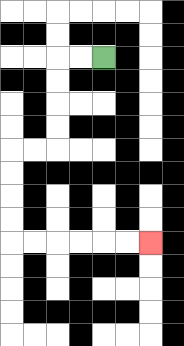{'start': '[4, 2]', 'end': '[6, 10]', 'path_directions': 'L,L,D,D,D,D,L,L,D,D,D,D,R,R,R,R,R,R', 'path_coordinates': '[[4, 2], [3, 2], [2, 2], [2, 3], [2, 4], [2, 5], [2, 6], [1, 6], [0, 6], [0, 7], [0, 8], [0, 9], [0, 10], [1, 10], [2, 10], [3, 10], [4, 10], [5, 10], [6, 10]]'}